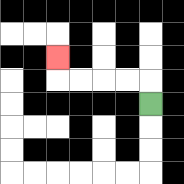{'start': '[6, 4]', 'end': '[2, 2]', 'path_directions': 'U,L,L,L,L,U', 'path_coordinates': '[[6, 4], [6, 3], [5, 3], [4, 3], [3, 3], [2, 3], [2, 2]]'}